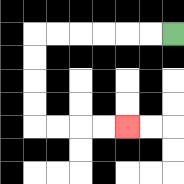{'start': '[7, 1]', 'end': '[5, 5]', 'path_directions': 'L,L,L,L,L,L,D,D,D,D,R,R,R,R', 'path_coordinates': '[[7, 1], [6, 1], [5, 1], [4, 1], [3, 1], [2, 1], [1, 1], [1, 2], [1, 3], [1, 4], [1, 5], [2, 5], [3, 5], [4, 5], [5, 5]]'}